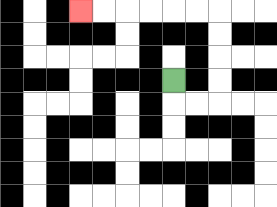{'start': '[7, 3]', 'end': '[3, 0]', 'path_directions': 'D,R,R,U,U,U,U,L,L,L,L,L,L', 'path_coordinates': '[[7, 3], [7, 4], [8, 4], [9, 4], [9, 3], [9, 2], [9, 1], [9, 0], [8, 0], [7, 0], [6, 0], [5, 0], [4, 0], [3, 0]]'}